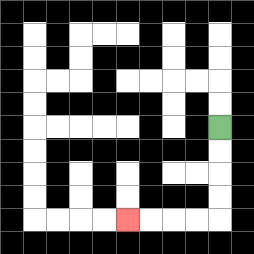{'start': '[9, 5]', 'end': '[5, 9]', 'path_directions': 'D,D,D,D,L,L,L,L', 'path_coordinates': '[[9, 5], [9, 6], [9, 7], [9, 8], [9, 9], [8, 9], [7, 9], [6, 9], [5, 9]]'}